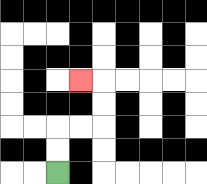{'start': '[2, 7]', 'end': '[3, 3]', 'path_directions': 'U,U,R,R,U,U,L', 'path_coordinates': '[[2, 7], [2, 6], [2, 5], [3, 5], [4, 5], [4, 4], [4, 3], [3, 3]]'}